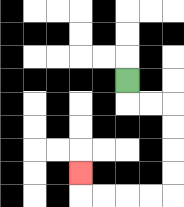{'start': '[5, 3]', 'end': '[3, 7]', 'path_directions': 'D,R,R,D,D,D,D,L,L,L,L,U', 'path_coordinates': '[[5, 3], [5, 4], [6, 4], [7, 4], [7, 5], [7, 6], [7, 7], [7, 8], [6, 8], [5, 8], [4, 8], [3, 8], [3, 7]]'}